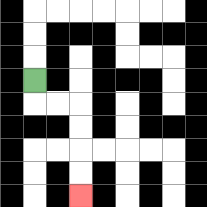{'start': '[1, 3]', 'end': '[3, 8]', 'path_directions': 'D,R,R,D,D,D,D', 'path_coordinates': '[[1, 3], [1, 4], [2, 4], [3, 4], [3, 5], [3, 6], [3, 7], [3, 8]]'}